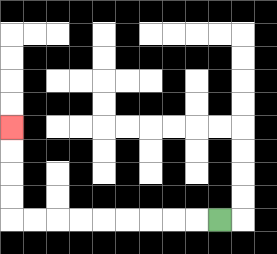{'start': '[9, 9]', 'end': '[0, 5]', 'path_directions': 'L,L,L,L,L,L,L,L,L,U,U,U,U', 'path_coordinates': '[[9, 9], [8, 9], [7, 9], [6, 9], [5, 9], [4, 9], [3, 9], [2, 9], [1, 9], [0, 9], [0, 8], [0, 7], [0, 6], [0, 5]]'}